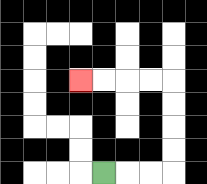{'start': '[4, 7]', 'end': '[3, 3]', 'path_directions': 'R,R,R,U,U,U,U,L,L,L,L', 'path_coordinates': '[[4, 7], [5, 7], [6, 7], [7, 7], [7, 6], [7, 5], [7, 4], [7, 3], [6, 3], [5, 3], [4, 3], [3, 3]]'}